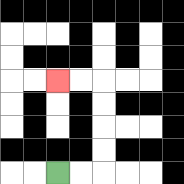{'start': '[2, 7]', 'end': '[2, 3]', 'path_directions': 'R,R,U,U,U,U,L,L', 'path_coordinates': '[[2, 7], [3, 7], [4, 7], [4, 6], [4, 5], [4, 4], [4, 3], [3, 3], [2, 3]]'}